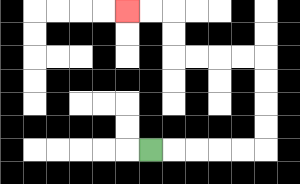{'start': '[6, 6]', 'end': '[5, 0]', 'path_directions': 'R,R,R,R,R,U,U,U,U,L,L,L,L,U,U,L,L', 'path_coordinates': '[[6, 6], [7, 6], [8, 6], [9, 6], [10, 6], [11, 6], [11, 5], [11, 4], [11, 3], [11, 2], [10, 2], [9, 2], [8, 2], [7, 2], [7, 1], [7, 0], [6, 0], [5, 0]]'}